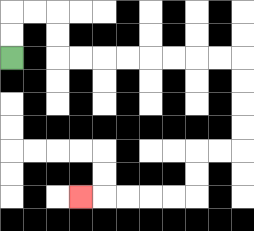{'start': '[0, 2]', 'end': '[3, 8]', 'path_directions': 'U,U,R,R,D,D,R,R,R,R,R,R,R,R,D,D,D,D,L,L,D,D,L,L,L,L,L', 'path_coordinates': '[[0, 2], [0, 1], [0, 0], [1, 0], [2, 0], [2, 1], [2, 2], [3, 2], [4, 2], [5, 2], [6, 2], [7, 2], [8, 2], [9, 2], [10, 2], [10, 3], [10, 4], [10, 5], [10, 6], [9, 6], [8, 6], [8, 7], [8, 8], [7, 8], [6, 8], [5, 8], [4, 8], [3, 8]]'}